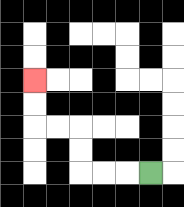{'start': '[6, 7]', 'end': '[1, 3]', 'path_directions': 'L,L,L,U,U,L,L,U,U', 'path_coordinates': '[[6, 7], [5, 7], [4, 7], [3, 7], [3, 6], [3, 5], [2, 5], [1, 5], [1, 4], [1, 3]]'}